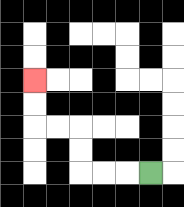{'start': '[6, 7]', 'end': '[1, 3]', 'path_directions': 'L,L,L,U,U,L,L,U,U', 'path_coordinates': '[[6, 7], [5, 7], [4, 7], [3, 7], [3, 6], [3, 5], [2, 5], [1, 5], [1, 4], [1, 3]]'}